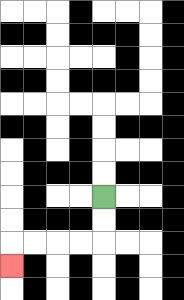{'start': '[4, 8]', 'end': '[0, 11]', 'path_directions': 'D,D,L,L,L,L,D', 'path_coordinates': '[[4, 8], [4, 9], [4, 10], [3, 10], [2, 10], [1, 10], [0, 10], [0, 11]]'}